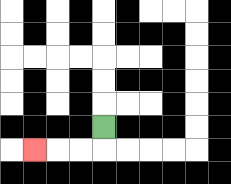{'start': '[4, 5]', 'end': '[1, 6]', 'path_directions': 'D,L,L,L', 'path_coordinates': '[[4, 5], [4, 6], [3, 6], [2, 6], [1, 6]]'}